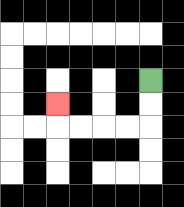{'start': '[6, 3]', 'end': '[2, 4]', 'path_directions': 'D,D,L,L,L,L,U', 'path_coordinates': '[[6, 3], [6, 4], [6, 5], [5, 5], [4, 5], [3, 5], [2, 5], [2, 4]]'}